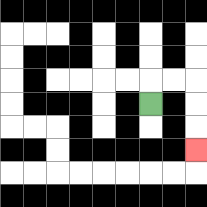{'start': '[6, 4]', 'end': '[8, 6]', 'path_directions': 'U,R,R,D,D,D', 'path_coordinates': '[[6, 4], [6, 3], [7, 3], [8, 3], [8, 4], [8, 5], [8, 6]]'}